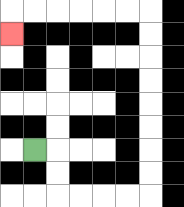{'start': '[1, 6]', 'end': '[0, 1]', 'path_directions': 'R,D,D,R,R,R,R,U,U,U,U,U,U,U,U,L,L,L,L,L,L,D', 'path_coordinates': '[[1, 6], [2, 6], [2, 7], [2, 8], [3, 8], [4, 8], [5, 8], [6, 8], [6, 7], [6, 6], [6, 5], [6, 4], [6, 3], [6, 2], [6, 1], [6, 0], [5, 0], [4, 0], [3, 0], [2, 0], [1, 0], [0, 0], [0, 1]]'}